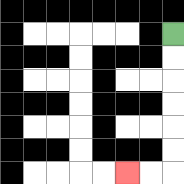{'start': '[7, 1]', 'end': '[5, 7]', 'path_directions': 'D,D,D,D,D,D,L,L', 'path_coordinates': '[[7, 1], [7, 2], [7, 3], [7, 4], [7, 5], [7, 6], [7, 7], [6, 7], [5, 7]]'}